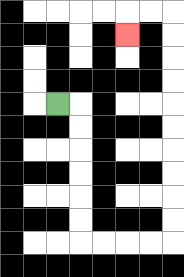{'start': '[2, 4]', 'end': '[5, 1]', 'path_directions': 'R,D,D,D,D,D,D,R,R,R,R,U,U,U,U,U,U,U,U,U,U,L,L,D', 'path_coordinates': '[[2, 4], [3, 4], [3, 5], [3, 6], [3, 7], [3, 8], [3, 9], [3, 10], [4, 10], [5, 10], [6, 10], [7, 10], [7, 9], [7, 8], [7, 7], [7, 6], [7, 5], [7, 4], [7, 3], [7, 2], [7, 1], [7, 0], [6, 0], [5, 0], [5, 1]]'}